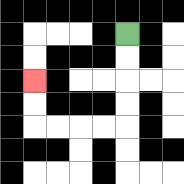{'start': '[5, 1]', 'end': '[1, 3]', 'path_directions': 'D,D,D,D,L,L,L,L,U,U', 'path_coordinates': '[[5, 1], [5, 2], [5, 3], [5, 4], [5, 5], [4, 5], [3, 5], [2, 5], [1, 5], [1, 4], [1, 3]]'}